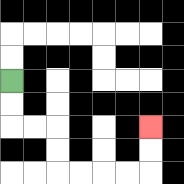{'start': '[0, 3]', 'end': '[6, 5]', 'path_directions': 'D,D,R,R,D,D,R,R,R,R,U,U', 'path_coordinates': '[[0, 3], [0, 4], [0, 5], [1, 5], [2, 5], [2, 6], [2, 7], [3, 7], [4, 7], [5, 7], [6, 7], [6, 6], [6, 5]]'}